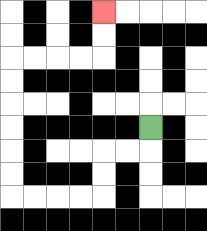{'start': '[6, 5]', 'end': '[4, 0]', 'path_directions': 'D,L,L,D,D,L,L,L,L,U,U,U,U,U,U,R,R,R,R,U,U', 'path_coordinates': '[[6, 5], [6, 6], [5, 6], [4, 6], [4, 7], [4, 8], [3, 8], [2, 8], [1, 8], [0, 8], [0, 7], [0, 6], [0, 5], [0, 4], [0, 3], [0, 2], [1, 2], [2, 2], [3, 2], [4, 2], [4, 1], [4, 0]]'}